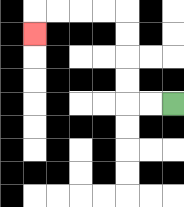{'start': '[7, 4]', 'end': '[1, 1]', 'path_directions': 'L,L,U,U,U,U,L,L,L,L,D', 'path_coordinates': '[[7, 4], [6, 4], [5, 4], [5, 3], [5, 2], [5, 1], [5, 0], [4, 0], [3, 0], [2, 0], [1, 0], [1, 1]]'}